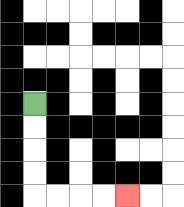{'start': '[1, 4]', 'end': '[5, 8]', 'path_directions': 'D,D,D,D,R,R,R,R', 'path_coordinates': '[[1, 4], [1, 5], [1, 6], [1, 7], [1, 8], [2, 8], [3, 8], [4, 8], [5, 8]]'}